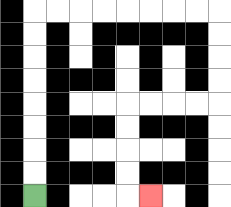{'start': '[1, 8]', 'end': '[6, 8]', 'path_directions': 'U,U,U,U,U,U,U,U,R,R,R,R,R,R,R,R,D,D,D,D,L,L,L,L,D,D,D,D,R', 'path_coordinates': '[[1, 8], [1, 7], [1, 6], [1, 5], [1, 4], [1, 3], [1, 2], [1, 1], [1, 0], [2, 0], [3, 0], [4, 0], [5, 0], [6, 0], [7, 0], [8, 0], [9, 0], [9, 1], [9, 2], [9, 3], [9, 4], [8, 4], [7, 4], [6, 4], [5, 4], [5, 5], [5, 6], [5, 7], [5, 8], [6, 8]]'}